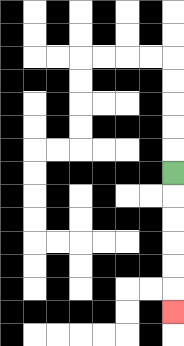{'start': '[7, 7]', 'end': '[7, 13]', 'path_directions': 'D,D,D,D,D,D', 'path_coordinates': '[[7, 7], [7, 8], [7, 9], [7, 10], [7, 11], [7, 12], [7, 13]]'}